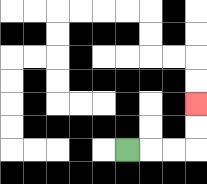{'start': '[5, 6]', 'end': '[8, 4]', 'path_directions': 'R,R,R,U,U', 'path_coordinates': '[[5, 6], [6, 6], [7, 6], [8, 6], [8, 5], [8, 4]]'}